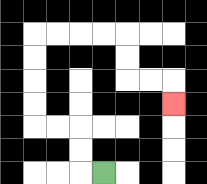{'start': '[4, 7]', 'end': '[7, 4]', 'path_directions': 'L,U,U,L,L,U,U,U,U,R,R,R,R,D,D,R,R,D', 'path_coordinates': '[[4, 7], [3, 7], [3, 6], [3, 5], [2, 5], [1, 5], [1, 4], [1, 3], [1, 2], [1, 1], [2, 1], [3, 1], [4, 1], [5, 1], [5, 2], [5, 3], [6, 3], [7, 3], [7, 4]]'}